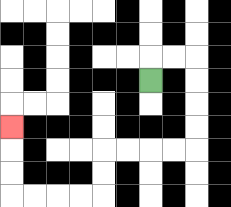{'start': '[6, 3]', 'end': '[0, 5]', 'path_directions': 'U,R,R,D,D,D,D,L,L,L,L,D,D,L,L,L,L,U,U,U', 'path_coordinates': '[[6, 3], [6, 2], [7, 2], [8, 2], [8, 3], [8, 4], [8, 5], [8, 6], [7, 6], [6, 6], [5, 6], [4, 6], [4, 7], [4, 8], [3, 8], [2, 8], [1, 8], [0, 8], [0, 7], [0, 6], [0, 5]]'}